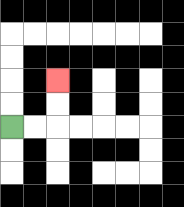{'start': '[0, 5]', 'end': '[2, 3]', 'path_directions': 'R,R,U,U', 'path_coordinates': '[[0, 5], [1, 5], [2, 5], [2, 4], [2, 3]]'}